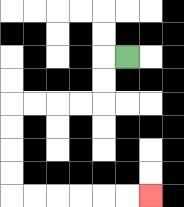{'start': '[5, 2]', 'end': '[6, 8]', 'path_directions': 'L,D,D,L,L,L,L,D,D,D,D,R,R,R,R,R,R', 'path_coordinates': '[[5, 2], [4, 2], [4, 3], [4, 4], [3, 4], [2, 4], [1, 4], [0, 4], [0, 5], [0, 6], [0, 7], [0, 8], [1, 8], [2, 8], [3, 8], [4, 8], [5, 8], [6, 8]]'}